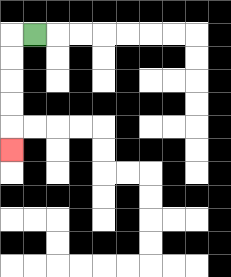{'start': '[1, 1]', 'end': '[0, 6]', 'path_directions': 'L,D,D,D,D,D', 'path_coordinates': '[[1, 1], [0, 1], [0, 2], [0, 3], [0, 4], [0, 5], [0, 6]]'}